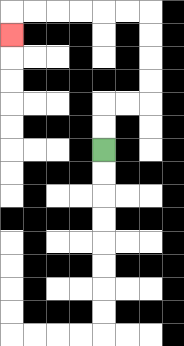{'start': '[4, 6]', 'end': '[0, 1]', 'path_directions': 'U,U,R,R,U,U,U,U,L,L,L,L,L,L,D', 'path_coordinates': '[[4, 6], [4, 5], [4, 4], [5, 4], [6, 4], [6, 3], [6, 2], [6, 1], [6, 0], [5, 0], [4, 0], [3, 0], [2, 0], [1, 0], [0, 0], [0, 1]]'}